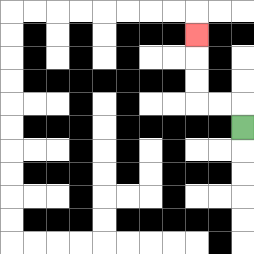{'start': '[10, 5]', 'end': '[8, 1]', 'path_directions': 'U,L,L,U,U,U', 'path_coordinates': '[[10, 5], [10, 4], [9, 4], [8, 4], [8, 3], [8, 2], [8, 1]]'}